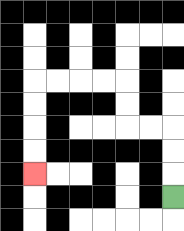{'start': '[7, 8]', 'end': '[1, 7]', 'path_directions': 'U,U,U,L,L,U,U,L,L,L,L,D,D,D,D', 'path_coordinates': '[[7, 8], [7, 7], [7, 6], [7, 5], [6, 5], [5, 5], [5, 4], [5, 3], [4, 3], [3, 3], [2, 3], [1, 3], [1, 4], [1, 5], [1, 6], [1, 7]]'}